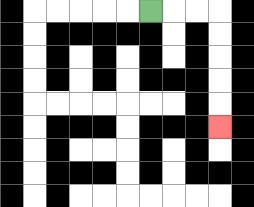{'start': '[6, 0]', 'end': '[9, 5]', 'path_directions': 'R,R,R,D,D,D,D,D', 'path_coordinates': '[[6, 0], [7, 0], [8, 0], [9, 0], [9, 1], [9, 2], [9, 3], [9, 4], [9, 5]]'}